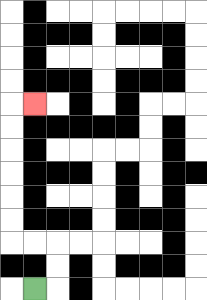{'start': '[1, 12]', 'end': '[1, 4]', 'path_directions': 'R,U,U,L,L,U,U,U,U,U,U,R', 'path_coordinates': '[[1, 12], [2, 12], [2, 11], [2, 10], [1, 10], [0, 10], [0, 9], [0, 8], [0, 7], [0, 6], [0, 5], [0, 4], [1, 4]]'}